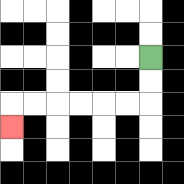{'start': '[6, 2]', 'end': '[0, 5]', 'path_directions': 'D,D,L,L,L,L,L,L,D', 'path_coordinates': '[[6, 2], [6, 3], [6, 4], [5, 4], [4, 4], [3, 4], [2, 4], [1, 4], [0, 4], [0, 5]]'}